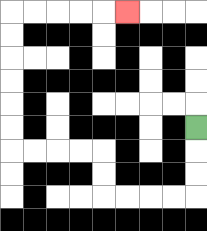{'start': '[8, 5]', 'end': '[5, 0]', 'path_directions': 'D,D,D,L,L,L,L,U,U,L,L,L,L,U,U,U,U,U,U,R,R,R,R,R', 'path_coordinates': '[[8, 5], [8, 6], [8, 7], [8, 8], [7, 8], [6, 8], [5, 8], [4, 8], [4, 7], [4, 6], [3, 6], [2, 6], [1, 6], [0, 6], [0, 5], [0, 4], [0, 3], [0, 2], [0, 1], [0, 0], [1, 0], [2, 0], [3, 0], [4, 0], [5, 0]]'}